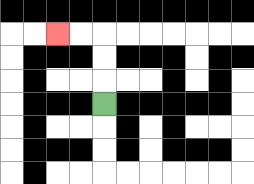{'start': '[4, 4]', 'end': '[2, 1]', 'path_directions': 'U,U,U,L,L', 'path_coordinates': '[[4, 4], [4, 3], [4, 2], [4, 1], [3, 1], [2, 1]]'}